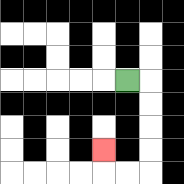{'start': '[5, 3]', 'end': '[4, 6]', 'path_directions': 'R,D,D,D,D,L,L,U', 'path_coordinates': '[[5, 3], [6, 3], [6, 4], [6, 5], [6, 6], [6, 7], [5, 7], [4, 7], [4, 6]]'}